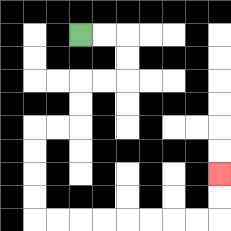{'start': '[3, 1]', 'end': '[9, 7]', 'path_directions': 'R,R,D,D,L,L,D,D,L,L,D,D,D,D,R,R,R,R,R,R,R,R,U,U', 'path_coordinates': '[[3, 1], [4, 1], [5, 1], [5, 2], [5, 3], [4, 3], [3, 3], [3, 4], [3, 5], [2, 5], [1, 5], [1, 6], [1, 7], [1, 8], [1, 9], [2, 9], [3, 9], [4, 9], [5, 9], [6, 9], [7, 9], [8, 9], [9, 9], [9, 8], [9, 7]]'}